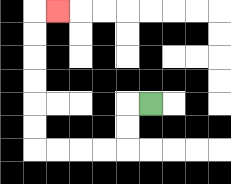{'start': '[6, 4]', 'end': '[2, 0]', 'path_directions': 'L,D,D,L,L,L,L,U,U,U,U,U,U,R', 'path_coordinates': '[[6, 4], [5, 4], [5, 5], [5, 6], [4, 6], [3, 6], [2, 6], [1, 6], [1, 5], [1, 4], [1, 3], [1, 2], [1, 1], [1, 0], [2, 0]]'}